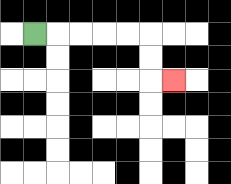{'start': '[1, 1]', 'end': '[7, 3]', 'path_directions': 'R,R,R,R,R,D,D,R', 'path_coordinates': '[[1, 1], [2, 1], [3, 1], [4, 1], [5, 1], [6, 1], [6, 2], [6, 3], [7, 3]]'}